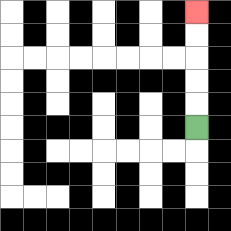{'start': '[8, 5]', 'end': '[8, 0]', 'path_directions': 'U,U,U,U,U', 'path_coordinates': '[[8, 5], [8, 4], [8, 3], [8, 2], [8, 1], [8, 0]]'}